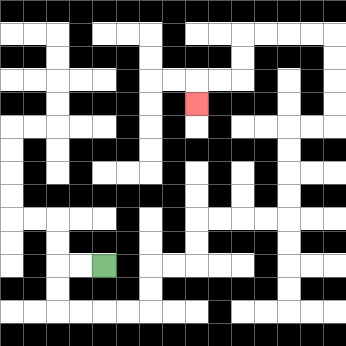{'start': '[4, 11]', 'end': '[8, 4]', 'path_directions': 'L,L,D,D,R,R,R,R,U,U,R,R,U,U,R,R,R,R,U,U,U,U,R,R,U,U,U,U,L,L,L,L,D,D,L,L,D', 'path_coordinates': '[[4, 11], [3, 11], [2, 11], [2, 12], [2, 13], [3, 13], [4, 13], [5, 13], [6, 13], [6, 12], [6, 11], [7, 11], [8, 11], [8, 10], [8, 9], [9, 9], [10, 9], [11, 9], [12, 9], [12, 8], [12, 7], [12, 6], [12, 5], [13, 5], [14, 5], [14, 4], [14, 3], [14, 2], [14, 1], [13, 1], [12, 1], [11, 1], [10, 1], [10, 2], [10, 3], [9, 3], [8, 3], [8, 4]]'}